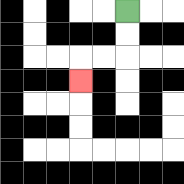{'start': '[5, 0]', 'end': '[3, 3]', 'path_directions': 'D,D,L,L,D', 'path_coordinates': '[[5, 0], [5, 1], [5, 2], [4, 2], [3, 2], [3, 3]]'}